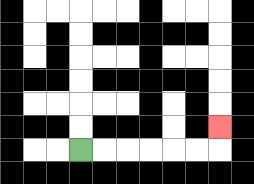{'start': '[3, 6]', 'end': '[9, 5]', 'path_directions': 'R,R,R,R,R,R,U', 'path_coordinates': '[[3, 6], [4, 6], [5, 6], [6, 6], [7, 6], [8, 6], [9, 6], [9, 5]]'}